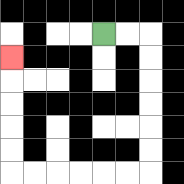{'start': '[4, 1]', 'end': '[0, 2]', 'path_directions': 'R,R,D,D,D,D,D,D,L,L,L,L,L,L,U,U,U,U,U', 'path_coordinates': '[[4, 1], [5, 1], [6, 1], [6, 2], [6, 3], [6, 4], [6, 5], [6, 6], [6, 7], [5, 7], [4, 7], [3, 7], [2, 7], [1, 7], [0, 7], [0, 6], [0, 5], [0, 4], [0, 3], [0, 2]]'}